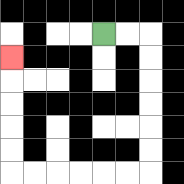{'start': '[4, 1]', 'end': '[0, 2]', 'path_directions': 'R,R,D,D,D,D,D,D,L,L,L,L,L,L,U,U,U,U,U', 'path_coordinates': '[[4, 1], [5, 1], [6, 1], [6, 2], [6, 3], [6, 4], [6, 5], [6, 6], [6, 7], [5, 7], [4, 7], [3, 7], [2, 7], [1, 7], [0, 7], [0, 6], [0, 5], [0, 4], [0, 3], [0, 2]]'}